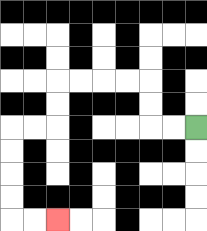{'start': '[8, 5]', 'end': '[2, 9]', 'path_directions': 'L,L,U,U,L,L,L,L,D,D,L,L,D,D,D,D,R,R', 'path_coordinates': '[[8, 5], [7, 5], [6, 5], [6, 4], [6, 3], [5, 3], [4, 3], [3, 3], [2, 3], [2, 4], [2, 5], [1, 5], [0, 5], [0, 6], [0, 7], [0, 8], [0, 9], [1, 9], [2, 9]]'}